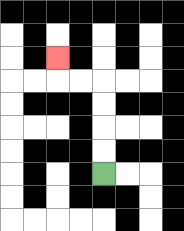{'start': '[4, 7]', 'end': '[2, 2]', 'path_directions': 'U,U,U,U,L,L,U', 'path_coordinates': '[[4, 7], [4, 6], [4, 5], [4, 4], [4, 3], [3, 3], [2, 3], [2, 2]]'}